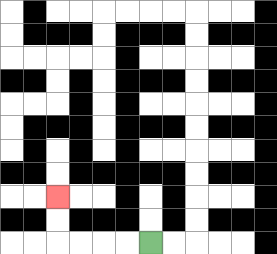{'start': '[6, 10]', 'end': '[2, 8]', 'path_directions': 'L,L,L,L,U,U', 'path_coordinates': '[[6, 10], [5, 10], [4, 10], [3, 10], [2, 10], [2, 9], [2, 8]]'}